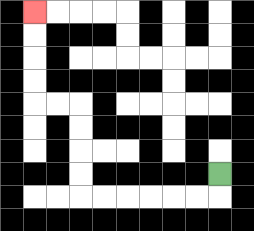{'start': '[9, 7]', 'end': '[1, 0]', 'path_directions': 'D,L,L,L,L,L,L,U,U,U,U,L,L,U,U,U,U', 'path_coordinates': '[[9, 7], [9, 8], [8, 8], [7, 8], [6, 8], [5, 8], [4, 8], [3, 8], [3, 7], [3, 6], [3, 5], [3, 4], [2, 4], [1, 4], [1, 3], [1, 2], [1, 1], [1, 0]]'}